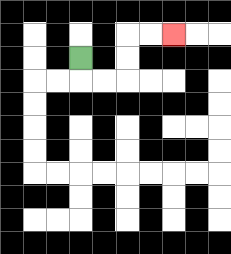{'start': '[3, 2]', 'end': '[7, 1]', 'path_directions': 'D,R,R,U,U,R,R', 'path_coordinates': '[[3, 2], [3, 3], [4, 3], [5, 3], [5, 2], [5, 1], [6, 1], [7, 1]]'}